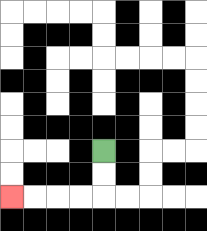{'start': '[4, 6]', 'end': '[0, 8]', 'path_directions': 'D,D,L,L,L,L', 'path_coordinates': '[[4, 6], [4, 7], [4, 8], [3, 8], [2, 8], [1, 8], [0, 8]]'}